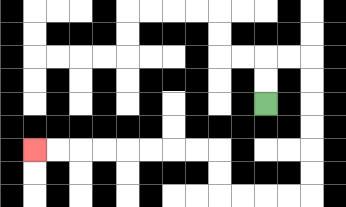{'start': '[11, 4]', 'end': '[1, 6]', 'path_directions': 'U,U,R,R,D,D,D,D,D,D,L,L,L,L,U,U,L,L,L,L,L,L,L,L', 'path_coordinates': '[[11, 4], [11, 3], [11, 2], [12, 2], [13, 2], [13, 3], [13, 4], [13, 5], [13, 6], [13, 7], [13, 8], [12, 8], [11, 8], [10, 8], [9, 8], [9, 7], [9, 6], [8, 6], [7, 6], [6, 6], [5, 6], [4, 6], [3, 6], [2, 6], [1, 6]]'}